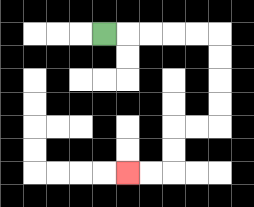{'start': '[4, 1]', 'end': '[5, 7]', 'path_directions': 'R,R,R,R,R,D,D,D,D,L,L,D,D,L,L', 'path_coordinates': '[[4, 1], [5, 1], [6, 1], [7, 1], [8, 1], [9, 1], [9, 2], [9, 3], [9, 4], [9, 5], [8, 5], [7, 5], [7, 6], [7, 7], [6, 7], [5, 7]]'}